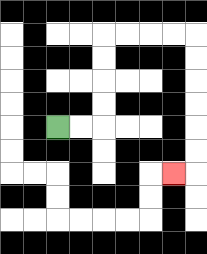{'start': '[2, 5]', 'end': '[7, 7]', 'path_directions': 'R,R,U,U,U,U,R,R,R,R,D,D,D,D,D,D,L', 'path_coordinates': '[[2, 5], [3, 5], [4, 5], [4, 4], [4, 3], [4, 2], [4, 1], [5, 1], [6, 1], [7, 1], [8, 1], [8, 2], [8, 3], [8, 4], [8, 5], [8, 6], [8, 7], [7, 7]]'}